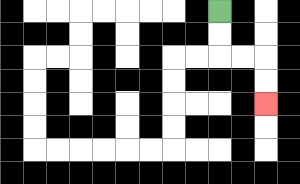{'start': '[9, 0]', 'end': '[11, 4]', 'path_directions': 'D,D,R,R,D,D', 'path_coordinates': '[[9, 0], [9, 1], [9, 2], [10, 2], [11, 2], [11, 3], [11, 4]]'}